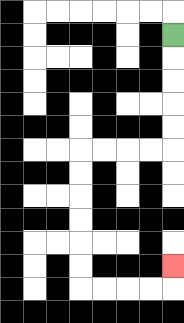{'start': '[7, 1]', 'end': '[7, 11]', 'path_directions': 'D,D,D,D,D,L,L,L,L,D,D,D,D,D,D,R,R,R,R,U', 'path_coordinates': '[[7, 1], [7, 2], [7, 3], [7, 4], [7, 5], [7, 6], [6, 6], [5, 6], [4, 6], [3, 6], [3, 7], [3, 8], [3, 9], [3, 10], [3, 11], [3, 12], [4, 12], [5, 12], [6, 12], [7, 12], [7, 11]]'}